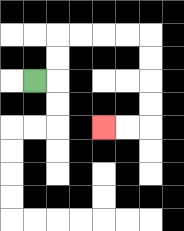{'start': '[1, 3]', 'end': '[4, 5]', 'path_directions': 'R,U,U,R,R,R,R,D,D,D,D,L,L', 'path_coordinates': '[[1, 3], [2, 3], [2, 2], [2, 1], [3, 1], [4, 1], [5, 1], [6, 1], [6, 2], [6, 3], [6, 4], [6, 5], [5, 5], [4, 5]]'}